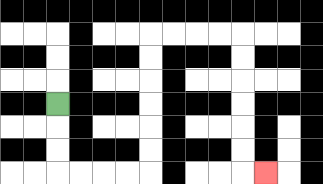{'start': '[2, 4]', 'end': '[11, 7]', 'path_directions': 'D,D,D,R,R,R,R,U,U,U,U,U,U,R,R,R,R,D,D,D,D,D,D,R', 'path_coordinates': '[[2, 4], [2, 5], [2, 6], [2, 7], [3, 7], [4, 7], [5, 7], [6, 7], [6, 6], [6, 5], [6, 4], [6, 3], [6, 2], [6, 1], [7, 1], [8, 1], [9, 1], [10, 1], [10, 2], [10, 3], [10, 4], [10, 5], [10, 6], [10, 7], [11, 7]]'}